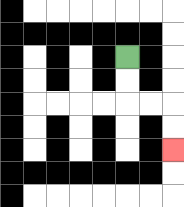{'start': '[5, 2]', 'end': '[7, 6]', 'path_directions': 'D,D,R,R,D,D', 'path_coordinates': '[[5, 2], [5, 3], [5, 4], [6, 4], [7, 4], [7, 5], [7, 6]]'}